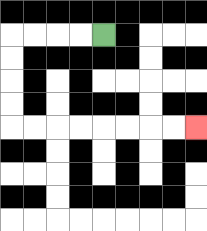{'start': '[4, 1]', 'end': '[8, 5]', 'path_directions': 'L,L,L,L,D,D,D,D,R,R,R,R,R,R,R,R', 'path_coordinates': '[[4, 1], [3, 1], [2, 1], [1, 1], [0, 1], [0, 2], [0, 3], [0, 4], [0, 5], [1, 5], [2, 5], [3, 5], [4, 5], [5, 5], [6, 5], [7, 5], [8, 5]]'}